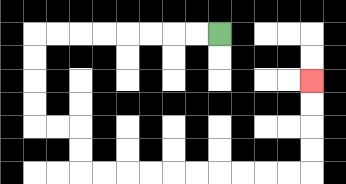{'start': '[9, 1]', 'end': '[13, 3]', 'path_directions': 'L,L,L,L,L,L,L,L,D,D,D,D,R,R,D,D,R,R,R,R,R,R,R,R,R,R,U,U,U,U', 'path_coordinates': '[[9, 1], [8, 1], [7, 1], [6, 1], [5, 1], [4, 1], [3, 1], [2, 1], [1, 1], [1, 2], [1, 3], [1, 4], [1, 5], [2, 5], [3, 5], [3, 6], [3, 7], [4, 7], [5, 7], [6, 7], [7, 7], [8, 7], [9, 7], [10, 7], [11, 7], [12, 7], [13, 7], [13, 6], [13, 5], [13, 4], [13, 3]]'}